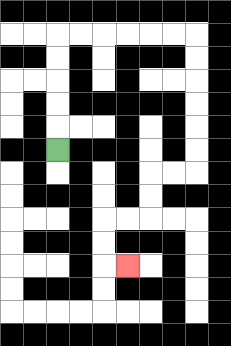{'start': '[2, 6]', 'end': '[5, 11]', 'path_directions': 'U,U,U,U,U,R,R,R,R,R,R,D,D,D,D,D,D,L,L,D,D,L,L,D,D,R', 'path_coordinates': '[[2, 6], [2, 5], [2, 4], [2, 3], [2, 2], [2, 1], [3, 1], [4, 1], [5, 1], [6, 1], [7, 1], [8, 1], [8, 2], [8, 3], [8, 4], [8, 5], [8, 6], [8, 7], [7, 7], [6, 7], [6, 8], [6, 9], [5, 9], [4, 9], [4, 10], [4, 11], [5, 11]]'}